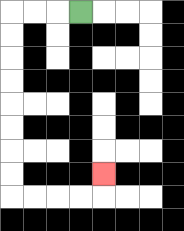{'start': '[3, 0]', 'end': '[4, 7]', 'path_directions': 'L,L,L,D,D,D,D,D,D,D,D,R,R,R,R,U', 'path_coordinates': '[[3, 0], [2, 0], [1, 0], [0, 0], [0, 1], [0, 2], [0, 3], [0, 4], [0, 5], [0, 6], [0, 7], [0, 8], [1, 8], [2, 8], [3, 8], [4, 8], [4, 7]]'}